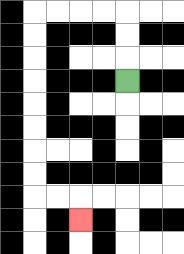{'start': '[5, 3]', 'end': '[3, 9]', 'path_directions': 'U,U,U,L,L,L,L,D,D,D,D,D,D,D,D,R,R,D', 'path_coordinates': '[[5, 3], [5, 2], [5, 1], [5, 0], [4, 0], [3, 0], [2, 0], [1, 0], [1, 1], [1, 2], [1, 3], [1, 4], [1, 5], [1, 6], [1, 7], [1, 8], [2, 8], [3, 8], [3, 9]]'}